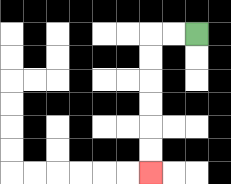{'start': '[8, 1]', 'end': '[6, 7]', 'path_directions': 'L,L,D,D,D,D,D,D', 'path_coordinates': '[[8, 1], [7, 1], [6, 1], [6, 2], [6, 3], [6, 4], [6, 5], [6, 6], [6, 7]]'}